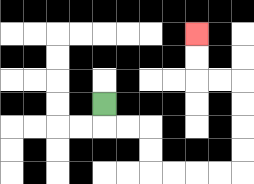{'start': '[4, 4]', 'end': '[8, 1]', 'path_directions': 'D,R,R,D,D,R,R,R,R,U,U,U,U,L,L,U,U', 'path_coordinates': '[[4, 4], [4, 5], [5, 5], [6, 5], [6, 6], [6, 7], [7, 7], [8, 7], [9, 7], [10, 7], [10, 6], [10, 5], [10, 4], [10, 3], [9, 3], [8, 3], [8, 2], [8, 1]]'}